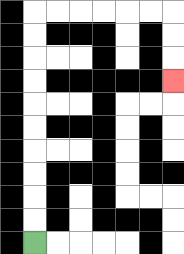{'start': '[1, 10]', 'end': '[7, 3]', 'path_directions': 'U,U,U,U,U,U,U,U,U,U,R,R,R,R,R,R,D,D,D', 'path_coordinates': '[[1, 10], [1, 9], [1, 8], [1, 7], [1, 6], [1, 5], [1, 4], [1, 3], [1, 2], [1, 1], [1, 0], [2, 0], [3, 0], [4, 0], [5, 0], [6, 0], [7, 0], [7, 1], [7, 2], [7, 3]]'}